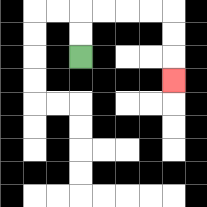{'start': '[3, 2]', 'end': '[7, 3]', 'path_directions': 'U,U,R,R,R,R,D,D,D', 'path_coordinates': '[[3, 2], [3, 1], [3, 0], [4, 0], [5, 0], [6, 0], [7, 0], [7, 1], [7, 2], [7, 3]]'}